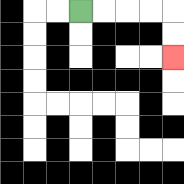{'start': '[3, 0]', 'end': '[7, 2]', 'path_directions': 'R,R,R,R,D,D', 'path_coordinates': '[[3, 0], [4, 0], [5, 0], [6, 0], [7, 0], [7, 1], [7, 2]]'}